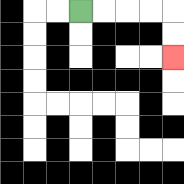{'start': '[3, 0]', 'end': '[7, 2]', 'path_directions': 'R,R,R,R,D,D', 'path_coordinates': '[[3, 0], [4, 0], [5, 0], [6, 0], [7, 0], [7, 1], [7, 2]]'}